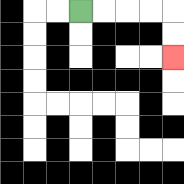{'start': '[3, 0]', 'end': '[7, 2]', 'path_directions': 'R,R,R,R,D,D', 'path_coordinates': '[[3, 0], [4, 0], [5, 0], [6, 0], [7, 0], [7, 1], [7, 2]]'}